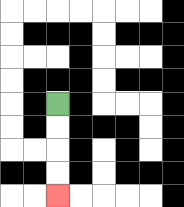{'start': '[2, 4]', 'end': '[2, 8]', 'path_directions': 'D,D,D,D', 'path_coordinates': '[[2, 4], [2, 5], [2, 6], [2, 7], [2, 8]]'}